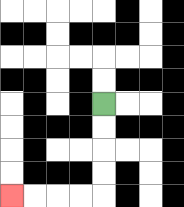{'start': '[4, 4]', 'end': '[0, 8]', 'path_directions': 'D,D,D,D,L,L,L,L', 'path_coordinates': '[[4, 4], [4, 5], [4, 6], [4, 7], [4, 8], [3, 8], [2, 8], [1, 8], [0, 8]]'}